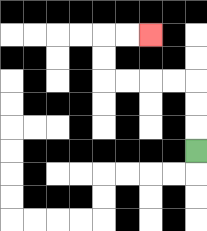{'start': '[8, 6]', 'end': '[6, 1]', 'path_directions': 'U,U,U,L,L,L,L,U,U,R,R', 'path_coordinates': '[[8, 6], [8, 5], [8, 4], [8, 3], [7, 3], [6, 3], [5, 3], [4, 3], [4, 2], [4, 1], [5, 1], [6, 1]]'}